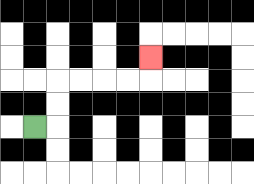{'start': '[1, 5]', 'end': '[6, 2]', 'path_directions': 'R,U,U,R,R,R,R,U', 'path_coordinates': '[[1, 5], [2, 5], [2, 4], [2, 3], [3, 3], [4, 3], [5, 3], [6, 3], [6, 2]]'}